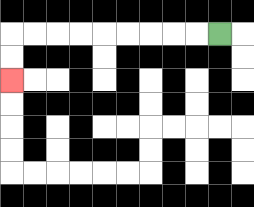{'start': '[9, 1]', 'end': '[0, 3]', 'path_directions': 'L,L,L,L,L,L,L,L,L,D,D', 'path_coordinates': '[[9, 1], [8, 1], [7, 1], [6, 1], [5, 1], [4, 1], [3, 1], [2, 1], [1, 1], [0, 1], [0, 2], [0, 3]]'}